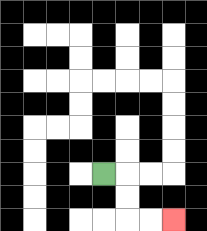{'start': '[4, 7]', 'end': '[7, 9]', 'path_directions': 'R,D,D,R,R', 'path_coordinates': '[[4, 7], [5, 7], [5, 8], [5, 9], [6, 9], [7, 9]]'}